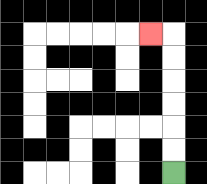{'start': '[7, 7]', 'end': '[6, 1]', 'path_directions': 'U,U,U,U,U,U,L', 'path_coordinates': '[[7, 7], [7, 6], [7, 5], [7, 4], [7, 3], [7, 2], [7, 1], [6, 1]]'}